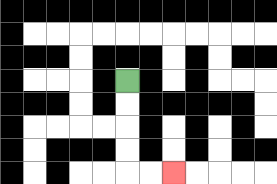{'start': '[5, 3]', 'end': '[7, 7]', 'path_directions': 'D,D,D,D,R,R', 'path_coordinates': '[[5, 3], [5, 4], [5, 5], [5, 6], [5, 7], [6, 7], [7, 7]]'}